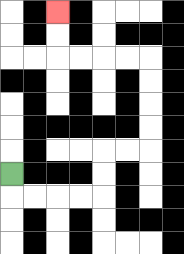{'start': '[0, 7]', 'end': '[2, 0]', 'path_directions': 'D,R,R,R,R,U,U,R,R,U,U,U,U,L,L,L,L,U,U', 'path_coordinates': '[[0, 7], [0, 8], [1, 8], [2, 8], [3, 8], [4, 8], [4, 7], [4, 6], [5, 6], [6, 6], [6, 5], [6, 4], [6, 3], [6, 2], [5, 2], [4, 2], [3, 2], [2, 2], [2, 1], [2, 0]]'}